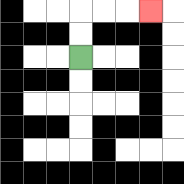{'start': '[3, 2]', 'end': '[6, 0]', 'path_directions': 'U,U,R,R,R', 'path_coordinates': '[[3, 2], [3, 1], [3, 0], [4, 0], [5, 0], [6, 0]]'}